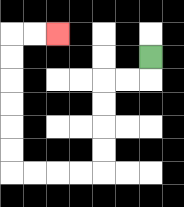{'start': '[6, 2]', 'end': '[2, 1]', 'path_directions': 'D,L,L,D,D,D,D,L,L,L,L,U,U,U,U,U,U,R,R', 'path_coordinates': '[[6, 2], [6, 3], [5, 3], [4, 3], [4, 4], [4, 5], [4, 6], [4, 7], [3, 7], [2, 7], [1, 7], [0, 7], [0, 6], [0, 5], [0, 4], [0, 3], [0, 2], [0, 1], [1, 1], [2, 1]]'}